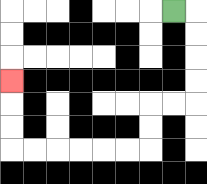{'start': '[7, 0]', 'end': '[0, 3]', 'path_directions': 'R,D,D,D,D,L,L,D,D,L,L,L,L,L,L,U,U,U', 'path_coordinates': '[[7, 0], [8, 0], [8, 1], [8, 2], [8, 3], [8, 4], [7, 4], [6, 4], [6, 5], [6, 6], [5, 6], [4, 6], [3, 6], [2, 6], [1, 6], [0, 6], [0, 5], [0, 4], [0, 3]]'}